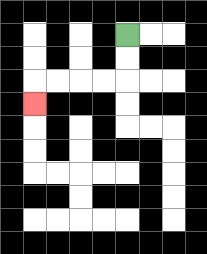{'start': '[5, 1]', 'end': '[1, 4]', 'path_directions': 'D,D,L,L,L,L,D', 'path_coordinates': '[[5, 1], [5, 2], [5, 3], [4, 3], [3, 3], [2, 3], [1, 3], [1, 4]]'}